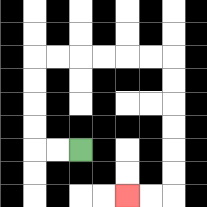{'start': '[3, 6]', 'end': '[5, 8]', 'path_directions': 'L,L,U,U,U,U,R,R,R,R,R,R,D,D,D,D,D,D,L,L', 'path_coordinates': '[[3, 6], [2, 6], [1, 6], [1, 5], [1, 4], [1, 3], [1, 2], [2, 2], [3, 2], [4, 2], [5, 2], [6, 2], [7, 2], [7, 3], [7, 4], [7, 5], [7, 6], [7, 7], [7, 8], [6, 8], [5, 8]]'}